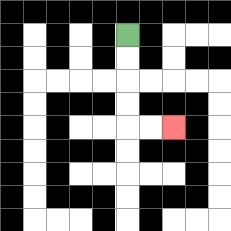{'start': '[5, 1]', 'end': '[7, 5]', 'path_directions': 'D,D,D,D,R,R', 'path_coordinates': '[[5, 1], [5, 2], [5, 3], [5, 4], [5, 5], [6, 5], [7, 5]]'}